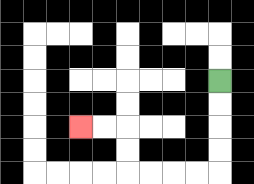{'start': '[9, 3]', 'end': '[3, 5]', 'path_directions': 'D,D,D,D,L,L,L,L,U,U,L,L', 'path_coordinates': '[[9, 3], [9, 4], [9, 5], [9, 6], [9, 7], [8, 7], [7, 7], [6, 7], [5, 7], [5, 6], [5, 5], [4, 5], [3, 5]]'}